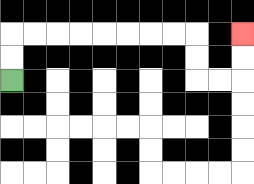{'start': '[0, 3]', 'end': '[10, 1]', 'path_directions': 'U,U,R,R,R,R,R,R,R,R,D,D,R,R,U,U', 'path_coordinates': '[[0, 3], [0, 2], [0, 1], [1, 1], [2, 1], [3, 1], [4, 1], [5, 1], [6, 1], [7, 1], [8, 1], [8, 2], [8, 3], [9, 3], [10, 3], [10, 2], [10, 1]]'}